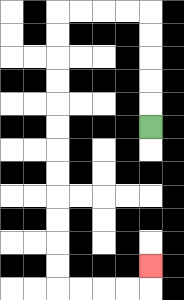{'start': '[6, 5]', 'end': '[6, 11]', 'path_directions': 'U,U,U,U,U,L,L,L,L,D,D,D,D,D,D,D,D,D,D,D,D,R,R,R,R,U', 'path_coordinates': '[[6, 5], [6, 4], [6, 3], [6, 2], [6, 1], [6, 0], [5, 0], [4, 0], [3, 0], [2, 0], [2, 1], [2, 2], [2, 3], [2, 4], [2, 5], [2, 6], [2, 7], [2, 8], [2, 9], [2, 10], [2, 11], [2, 12], [3, 12], [4, 12], [5, 12], [6, 12], [6, 11]]'}